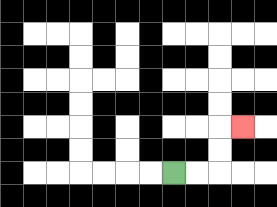{'start': '[7, 7]', 'end': '[10, 5]', 'path_directions': 'R,R,U,U,R', 'path_coordinates': '[[7, 7], [8, 7], [9, 7], [9, 6], [9, 5], [10, 5]]'}